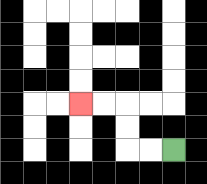{'start': '[7, 6]', 'end': '[3, 4]', 'path_directions': 'L,L,U,U,L,L', 'path_coordinates': '[[7, 6], [6, 6], [5, 6], [5, 5], [5, 4], [4, 4], [3, 4]]'}